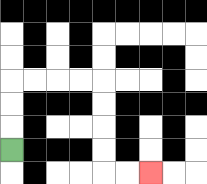{'start': '[0, 6]', 'end': '[6, 7]', 'path_directions': 'U,U,U,R,R,R,R,D,D,D,D,R,R', 'path_coordinates': '[[0, 6], [0, 5], [0, 4], [0, 3], [1, 3], [2, 3], [3, 3], [4, 3], [4, 4], [4, 5], [4, 6], [4, 7], [5, 7], [6, 7]]'}